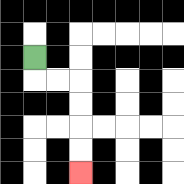{'start': '[1, 2]', 'end': '[3, 7]', 'path_directions': 'D,R,R,D,D,D,D', 'path_coordinates': '[[1, 2], [1, 3], [2, 3], [3, 3], [3, 4], [3, 5], [3, 6], [3, 7]]'}